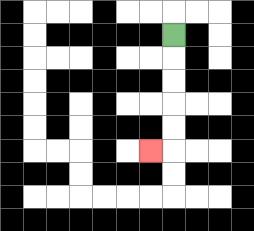{'start': '[7, 1]', 'end': '[6, 6]', 'path_directions': 'D,D,D,D,D,L', 'path_coordinates': '[[7, 1], [7, 2], [7, 3], [7, 4], [7, 5], [7, 6], [6, 6]]'}